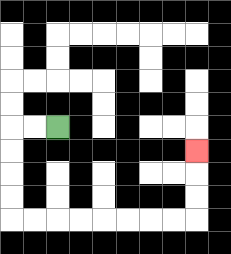{'start': '[2, 5]', 'end': '[8, 6]', 'path_directions': 'L,L,D,D,D,D,R,R,R,R,R,R,R,R,U,U,U', 'path_coordinates': '[[2, 5], [1, 5], [0, 5], [0, 6], [0, 7], [0, 8], [0, 9], [1, 9], [2, 9], [3, 9], [4, 9], [5, 9], [6, 9], [7, 9], [8, 9], [8, 8], [8, 7], [8, 6]]'}